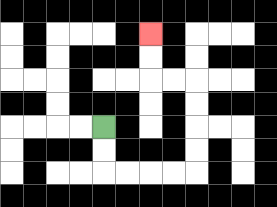{'start': '[4, 5]', 'end': '[6, 1]', 'path_directions': 'D,D,R,R,R,R,U,U,U,U,L,L,U,U', 'path_coordinates': '[[4, 5], [4, 6], [4, 7], [5, 7], [6, 7], [7, 7], [8, 7], [8, 6], [8, 5], [8, 4], [8, 3], [7, 3], [6, 3], [6, 2], [6, 1]]'}